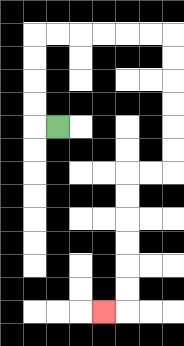{'start': '[2, 5]', 'end': '[4, 13]', 'path_directions': 'L,U,U,U,U,R,R,R,R,R,R,D,D,D,D,D,D,L,L,D,D,D,D,D,D,L', 'path_coordinates': '[[2, 5], [1, 5], [1, 4], [1, 3], [1, 2], [1, 1], [2, 1], [3, 1], [4, 1], [5, 1], [6, 1], [7, 1], [7, 2], [7, 3], [7, 4], [7, 5], [7, 6], [7, 7], [6, 7], [5, 7], [5, 8], [5, 9], [5, 10], [5, 11], [5, 12], [5, 13], [4, 13]]'}